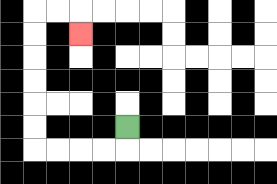{'start': '[5, 5]', 'end': '[3, 1]', 'path_directions': 'D,L,L,L,L,U,U,U,U,U,U,R,R,D', 'path_coordinates': '[[5, 5], [5, 6], [4, 6], [3, 6], [2, 6], [1, 6], [1, 5], [1, 4], [1, 3], [1, 2], [1, 1], [1, 0], [2, 0], [3, 0], [3, 1]]'}